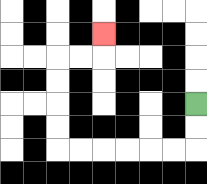{'start': '[8, 4]', 'end': '[4, 1]', 'path_directions': 'D,D,L,L,L,L,L,L,U,U,U,U,R,R,U', 'path_coordinates': '[[8, 4], [8, 5], [8, 6], [7, 6], [6, 6], [5, 6], [4, 6], [3, 6], [2, 6], [2, 5], [2, 4], [2, 3], [2, 2], [3, 2], [4, 2], [4, 1]]'}